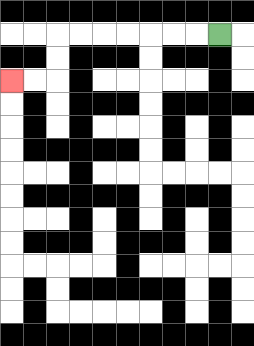{'start': '[9, 1]', 'end': '[0, 3]', 'path_directions': 'L,L,L,L,L,L,L,D,D,L,L', 'path_coordinates': '[[9, 1], [8, 1], [7, 1], [6, 1], [5, 1], [4, 1], [3, 1], [2, 1], [2, 2], [2, 3], [1, 3], [0, 3]]'}